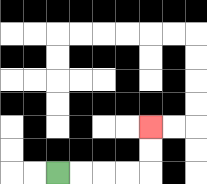{'start': '[2, 7]', 'end': '[6, 5]', 'path_directions': 'R,R,R,R,U,U', 'path_coordinates': '[[2, 7], [3, 7], [4, 7], [5, 7], [6, 7], [6, 6], [6, 5]]'}